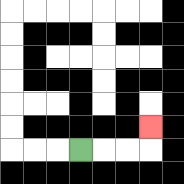{'start': '[3, 6]', 'end': '[6, 5]', 'path_directions': 'R,R,R,U', 'path_coordinates': '[[3, 6], [4, 6], [5, 6], [6, 6], [6, 5]]'}